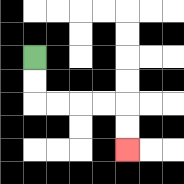{'start': '[1, 2]', 'end': '[5, 6]', 'path_directions': 'D,D,R,R,R,R,D,D', 'path_coordinates': '[[1, 2], [1, 3], [1, 4], [2, 4], [3, 4], [4, 4], [5, 4], [5, 5], [5, 6]]'}